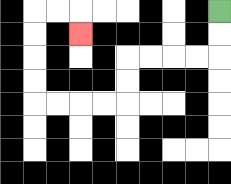{'start': '[9, 0]', 'end': '[3, 1]', 'path_directions': 'D,D,L,L,L,L,D,D,L,L,L,L,U,U,U,U,R,R,D', 'path_coordinates': '[[9, 0], [9, 1], [9, 2], [8, 2], [7, 2], [6, 2], [5, 2], [5, 3], [5, 4], [4, 4], [3, 4], [2, 4], [1, 4], [1, 3], [1, 2], [1, 1], [1, 0], [2, 0], [3, 0], [3, 1]]'}